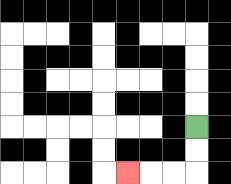{'start': '[8, 5]', 'end': '[5, 7]', 'path_directions': 'D,D,L,L,L', 'path_coordinates': '[[8, 5], [8, 6], [8, 7], [7, 7], [6, 7], [5, 7]]'}